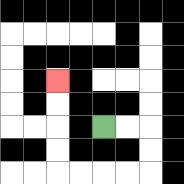{'start': '[4, 5]', 'end': '[2, 3]', 'path_directions': 'R,R,D,D,L,L,L,L,U,U,U,U', 'path_coordinates': '[[4, 5], [5, 5], [6, 5], [6, 6], [6, 7], [5, 7], [4, 7], [3, 7], [2, 7], [2, 6], [2, 5], [2, 4], [2, 3]]'}